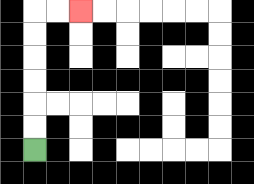{'start': '[1, 6]', 'end': '[3, 0]', 'path_directions': 'U,U,U,U,U,U,R,R', 'path_coordinates': '[[1, 6], [1, 5], [1, 4], [1, 3], [1, 2], [1, 1], [1, 0], [2, 0], [3, 0]]'}